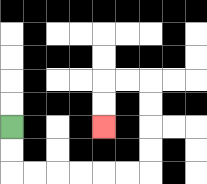{'start': '[0, 5]', 'end': '[4, 5]', 'path_directions': 'D,D,R,R,R,R,R,R,U,U,U,U,L,L,D,D', 'path_coordinates': '[[0, 5], [0, 6], [0, 7], [1, 7], [2, 7], [3, 7], [4, 7], [5, 7], [6, 7], [6, 6], [6, 5], [6, 4], [6, 3], [5, 3], [4, 3], [4, 4], [4, 5]]'}